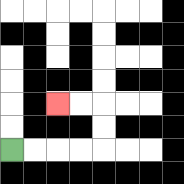{'start': '[0, 6]', 'end': '[2, 4]', 'path_directions': 'R,R,R,R,U,U,L,L', 'path_coordinates': '[[0, 6], [1, 6], [2, 6], [3, 6], [4, 6], [4, 5], [4, 4], [3, 4], [2, 4]]'}